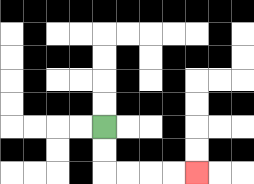{'start': '[4, 5]', 'end': '[8, 7]', 'path_directions': 'D,D,R,R,R,R', 'path_coordinates': '[[4, 5], [4, 6], [4, 7], [5, 7], [6, 7], [7, 7], [8, 7]]'}